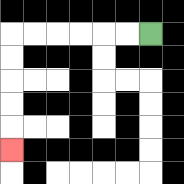{'start': '[6, 1]', 'end': '[0, 6]', 'path_directions': 'L,L,L,L,L,L,D,D,D,D,D', 'path_coordinates': '[[6, 1], [5, 1], [4, 1], [3, 1], [2, 1], [1, 1], [0, 1], [0, 2], [0, 3], [0, 4], [0, 5], [0, 6]]'}